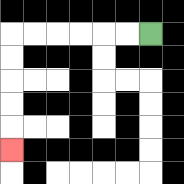{'start': '[6, 1]', 'end': '[0, 6]', 'path_directions': 'L,L,L,L,L,L,D,D,D,D,D', 'path_coordinates': '[[6, 1], [5, 1], [4, 1], [3, 1], [2, 1], [1, 1], [0, 1], [0, 2], [0, 3], [0, 4], [0, 5], [0, 6]]'}